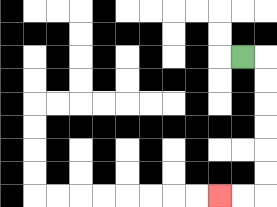{'start': '[10, 2]', 'end': '[9, 8]', 'path_directions': 'R,D,D,D,D,D,D,L,L', 'path_coordinates': '[[10, 2], [11, 2], [11, 3], [11, 4], [11, 5], [11, 6], [11, 7], [11, 8], [10, 8], [9, 8]]'}